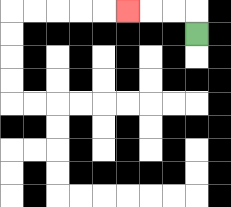{'start': '[8, 1]', 'end': '[5, 0]', 'path_directions': 'U,L,L,L', 'path_coordinates': '[[8, 1], [8, 0], [7, 0], [6, 0], [5, 0]]'}